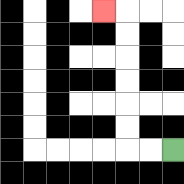{'start': '[7, 6]', 'end': '[4, 0]', 'path_directions': 'L,L,U,U,U,U,U,U,L', 'path_coordinates': '[[7, 6], [6, 6], [5, 6], [5, 5], [5, 4], [5, 3], [5, 2], [5, 1], [5, 0], [4, 0]]'}